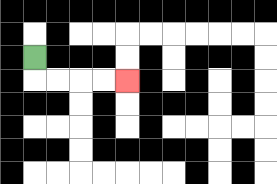{'start': '[1, 2]', 'end': '[5, 3]', 'path_directions': 'D,R,R,R,R', 'path_coordinates': '[[1, 2], [1, 3], [2, 3], [3, 3], [4, 3], [5, 3]]'}